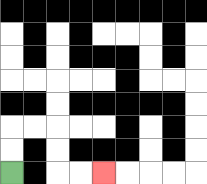{'start': '[0, 7]', 'end': '[4, 7]', 'path_directions': 'U,U,R,R,D,D,R,R', 'path_coordinates': '[[0, 7], [0, 6], [0, 5], [1, 5], [2, 5], [2, 6], [2, 7], [3, 7], [4, 7]]'}